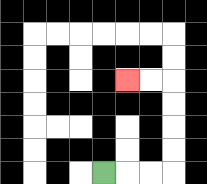{'start': '[4, 7]', 'end': '[5, 3]', 'path_directions': 'R,R,R,U,U,U,U,L,L', 'path_coordinates': '[[4, 7], [5, 7], [6, 7], [7, 7], [7, 6], [7, 5], [7, 4], [7, 3], [6, 3], [5, 3]]'}